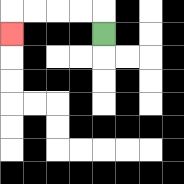{'start': '[4, 1]', 'end': '[0, 1]', 'path_directions': 'U,L,L,L,L,D', 'path_coordinates': '[[4, 1], [4, 0], [3, 0], [2, 0], [1, 0], [0, 0], [0, 1]]'}